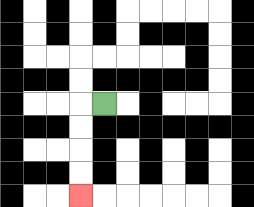{'start': '[4, 4]', 'end': '[3, 8]', 'path_directions': 'L,D,D,D,D', 'path_coordinates': '[[4, 4], [3, 4], [3, 5], [3, 6], [3, 7], [3, 8]]'}